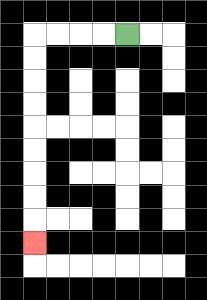{'start': '[5, 1]', 'end': '[1, 10]', 'path_directions': 'L,L,L,L,D,D,D,D,D,D,D,D,D', 'path_coordinates': '[[5, 1], [4, 1], [3, 1], [2, 1], [1, 1], [1, 2], [1, 3], [1, 4], [1, 5], [1, 6], [1, 7], [1, 8], [1, 9], [1, 10]]'}